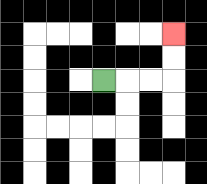{'start': '[4, 3]', 'end': '[7, 1]', 'path_directions': 'R,R,R,U,U', 'path_coordinates': '[[4, 3], [5, 3], [6, 3], [7, 3], [7, 2], [7, 1]]'}